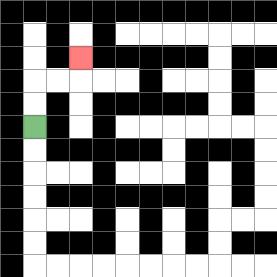{'start': '[1, 5]', 'end': '[3, 2]', 'path_directions': 'U,U,R,R,U', 'path_coordinates': '[[1, 5], [1, 4], [1, 3], [2, 3], [3, 3], [3, 2]]'}